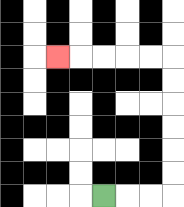{'start': '[4, 8]', 'end': '[2, 2]', 'path_directions': 'R,R,R,U,U,U,U,U,U,L,L,L,L,L', 'path_coordinates': '[[4, 8], [5, 8], [6, 8], [7, 8], [7, 7], [7, 6], [7, 5], [7, 4], [7, 3], [7, 2], [6, 2], [5, 2], [4, 2], [3, 2], [2, 2]]'}